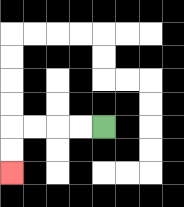{'start': '[4, 5]', 'end': '[0, 7]', 'path_directions': 'L,L,L,L,D,D', 'path_coordinates': '[[4, 5], [3, 5], [2, 5], [1, 5], [0, 5], [0, 6], [0, 7]]'}